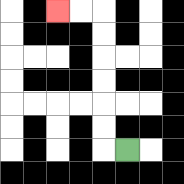{'start': '[5, 6]', 'end': '[2, 0]', 'path_directions': 'L,U,U,U,U,U,U,L,L', 'path_coordinates': '[[5, 6], [4, 6], [4, 5], [4, 4], [4, 3], [4, 2], [4, 1], [4, 0], [3, 0], [2, 0]]'}